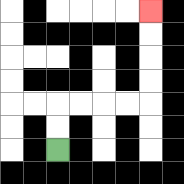{'start': '[2, 6]', 'end': '[6, 0]', 'path_directions': 'U,U,R,R,R,R,U,U,U,U', 'path_coordinates': '[[2, 6], [2, 5], [2, 4], [3, 4], [4, 4], [5, 4], [6, 4], [6, 3], [6, 2], [6, 1], [6, 0]]'}